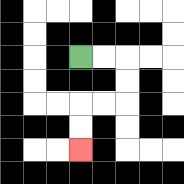{'start': '[3, 2]', 'end': '[3, 6]', 'path_directions': 'R,R,D,D,L,L,D,D', 'path_coordinates': '[[3, 2], [4, 2], [5, 2], [5, 3], [5, 4], [4, 4], [3, 4], [3, 5], [3, 6]]'}